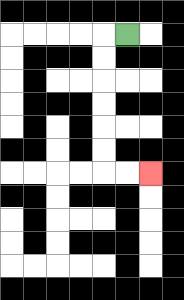{'start': '[5, 1]', 'end': '[6, 7]', 'path_directions': 'L,D,D,D,D,D,D,R,R', 'path_coordinates': '[[5, 1], [4, 1], [4, 2], [4, 3], [4, 4], [4, 5], [4, 6], [4, 7], [5, 7], [6, 7]]'}